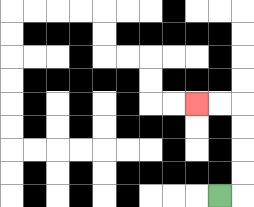{'start': '[9, 8]', 'end': '[8, 4]', 'path_directions': 'R,U,U,U,U,L,L', 'path_coordinates': '[[9, 8], [10, 8], [10, 7], [10, 6], [10, 5], [10, 4], [9, 4], [8, 4]]'}